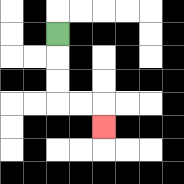{'start': '[2, 1]', 'end': '[4, 5]', 'path_directions': 'D,D,D,R,R,D', 'path_coordinates': '[[2, 1], [2, 2], [2, 3], [2, 4], [3, 4], [4, 4], [4, 5]]'}